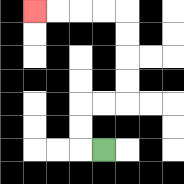{'start': '[4, 6]', 'end': '[1, 0]', 'path_directions': 'L,U,U,R,R,U,U,U,U,L,L,L,L', 'path_coordinates': '[[4, 6], [3, 6], [3, 5], [3, 4], [4, 4], [5, 4], [5, 3], [5, 2], [5, 1], [5, 0], [4, 0], [3, 0], [2, 0], [1, 0]]'}